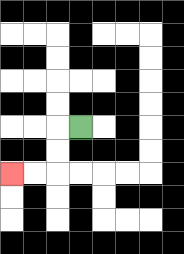{'start': '[3, 5]', 'end': '[0, 7]', 'path_directions': 'L,D,D,L,L', 'path_coordinates': '[[3, 5], [2, 5], [2, 6], [2, 7], [1, 7], [0, 7]]'}